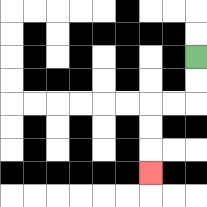{'start': '[8, 2]', 'end': '[6, 7]', 'path_directions': 'D,D,L,L,D,D,D', 'path_coordinates': '[[8, 2], [8, 3], [8, 4], [7, 4], [6, 4], [6, 5], [6, 6], [6, 7]]'}